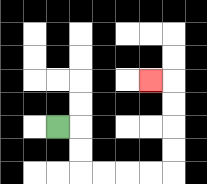{'start': '[2, 5]', 'end': '[6, 3]', 'path_directions': 'R,D,D,R,R,R,R,U,U,U,U,L', 'path_coordinates': '[[2, 5], [3, 5], [3, 6], [3, 7], [4, 7], [5, 7], [6, 7], [7, 7], [7, 6], [7, 5], [7, 4], [7, 3], [6, 3]]'}